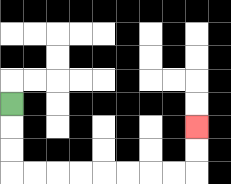{'start': '[0, 4]', 'end': '[8, 5]', 'path_directions': 'D,D,D,R,R,R,R,R,R,R,R,U,U', 'path_coordinates': '[[0, 4], [0, 5], [0, 6], [0, 7], [1, 7], [2, 7], [3, 7], [4, 7], [5, 7], [6, 7], [7, 7], [8, 7], [8, 6], [8, 5]]'}